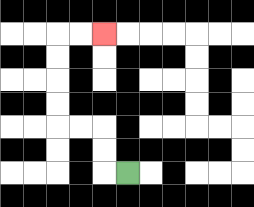{'start': '[5, 7]', 'end': '[4, 1]', 'path_directions': 'L,U,U,L,L,U,U,U,U,R,R', 'path_coordinates': '[[5, 7], [4, 7], [4, 6], [4, 5], [3, 5], [2, 5], [2, 4], [2, 3], [2, 2], [2, 1], [3, 1], [4, 1]]'}